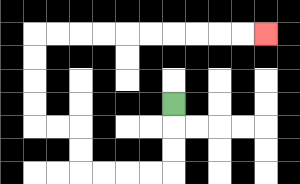{'start': '[7, 4]', 'end': '[11, 1]', 'path_directions': 'D,D,D,L,L,L,L,U,U,L,L,U,U,U,U,R,R,R,R,R,R,R,R,R,R', 'path_coordinates': '[[7, 4], [7, 5], [7, 6], [7, 7], [6, 7], [5, 7], [4, 7], [3, 7], [3, 6], [3, 5], [2, 5], [1, 5], [1, 4], [1, 3], [1, 2], [1, 1], [2, 1], [3, 1], [4, 1], [5, 1], [6, 1], [7, 1], [8, 1], [9, 1], [10, 1], [11, 1]]'}